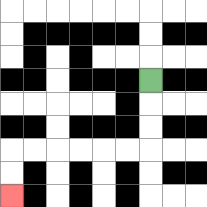{'start': '[6, 3]', 'end': '[0, 8]', 'path_directions': 'D,D,D,L,L,L,L,L,L,D,D', 'path_coordinates': '[[6, 3], [6, 4], [6, 5], [6, 6], [5, 6], [4, 6], [3, 6], [2, 6], [1, 6], [0, 6], [0, 7], [0, 8]]'}